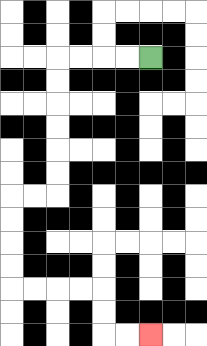{'start': '[6, 2]', 'end': '[6, 14]', 'path_directions': 'L,L,L,L,D,D,D,D,D,D,L,L,D,D,D,D,R,R,R,R,D,D,R,R', 'path_coordinates': '[[6, 2], [5, 2], [4, 2], [3, 2], [2, 2], [2, 3], [2, 4], [2, 5], [2, 6], [2, 7], [2, 8], [1, 8], [0, 8], [0, 9], [0, 10], [0, 11], [0, 12], [1, 12], [2, 12], [3, 12], [4, 12], [4, 13], [4, 14], [5, 14], [6, 14]]'}